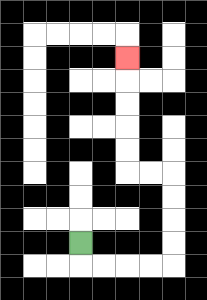{'start': '[3, 10]', 'end': '[5, 2]', 'path_directions': 'D,R,R,R,R,U,U,U,U,L,L,U,U,U,U,U', 'path_coordinates': '[[3, 10], [3, 11], [4, 11], [5, 11], [6, 11], [7, 11], [7, 10], [7, 9], [7, 8], [7, 7], [6, 7], [5, 7], [5, 6], [5, 5], [5, 4], [5, 3], [5, 2]]'}